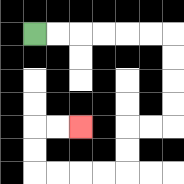{'start': '[1, 1]', 'end': '[3, 5]', 'path_directions': 'R,R,R,R,R,R,D,D,D,D,L,L,D,D,L,L,L,L,U,U,R,R', 'path_coordinates': '[[1, 1], [2, 1], [3, 1], [4, 1], [5, 1], [6, 1], [7, 1], [7, 2], [7, 3], [7, 4], [7, 5], [6, 5], [5, 5], [5, 6], [5, 7], [4, 7], [3, 7], [2, 7], [1, 7], [1, 6], [1, 5], [2, 5], [3, 5]]'}